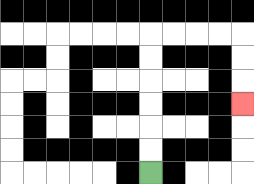{'start': '[6, 7]', 'end': '[10, 4]', 'path_directions': 'U,U,U,U,U,U,R,R,R,R,D,D,D', 'path_coordinates': '[[6, 7], [6, 6], [6, 5], [6, 4], [6, 3], [6, 2], [6, 1], [7, 1], [8, 1], [9, 1], [10, 1], [10, 2], [10, 3], [10, 4]]'}